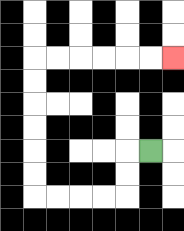{'start': '[6, 6]', 'end': '[7, 2]', 'path_directions': 'L,D,D,L,L,L,L,U,U,U,U,U,U,R,R,R,R,R,R', 'path_coordinates': '[[6, 6], [5, 6], [5, 7], [5, 8], [4, 8], [3, 8], [2, 8], [1, 8], [1, 7], [1, 6], [1, 5], [1, 4], [1, 3], [1, 2], [2, 2], [3, 2], [4, 2], [5, 2], [6, 2], [7, 2]]'}